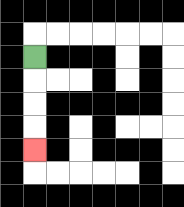{'start': '[1, 2]', 'end': '[1, 6]', 'path_directions': 'D,D,D,D', 'path_coordinates': '[[1, 2], [1, 3], [1, 4], [1, 5], [1, 6]]'}